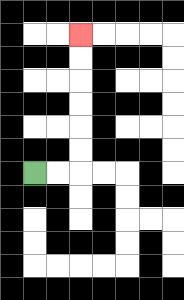{'start': '[1, 7]', 'end': '[3, 1]', 'path_directions': 'R,R,U,U,U,U,U,U', 'path_coordinates': '[[1, 7], [2, 7], [3, 7], [3, 6], [3, 5], [3, 4], [3, 3], [3, 2], [3, 1]]'}